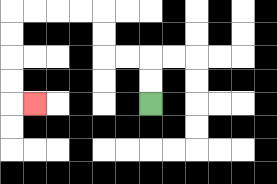{'start': '[6, 4]', 'end': '[1, 4]', 'path_directions': 'U,U,L,L,U,U,L,L,L,L,D,D,D,D,R', 'path_coordinates': '[[6, 4], [6, 3], [6, 2], [5, 2], [4, 2], [4, 1], [4, 0], [3, 0], [2, 0], [1, 0], [0, 0], [0, 1], [0, 2], [0, 3], [0, 4], [1, 4]]'}